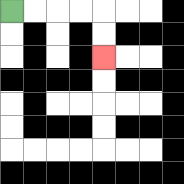{'start': '[0, 0]', 'end': '[4, 2]', 'path_directions': 'R,R,R,R,D,D', 'path_coordinates': '[[0, 0], [1, 0], [2, 0], [3, 0], [4, 0], [4, 1], [4, 2]]'}